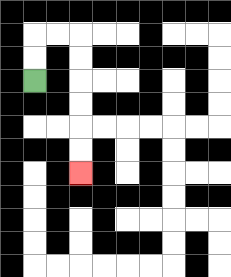{'start': '[1, 3]', 'end': '[3, 7]', 'path_directions': 'U,U,R,R,D,D,D,D,D,D', 'path_coordinates': '[[1, 3], [1, 2], [1, 1], [2, 1], [3, 1], [3, 2], [3, 3], [3, 4], [3, 5], [3, 6], [3, 7]]'}